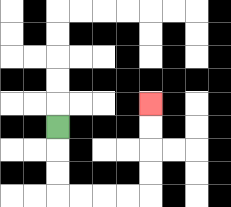{'start': '[2, 5]', 'end': '[6, 4]', 'path_directions': 'D,D,D,R,R,R,R,U,U,U,U', 'path_coordinates': '[[2, 5], [2, 6], [2, 7], [2, 8], [3, 8], [4, 8], [5, 8], [6, 8], [6, 7], [6, 6], [6, 5], [6, 4]]'}